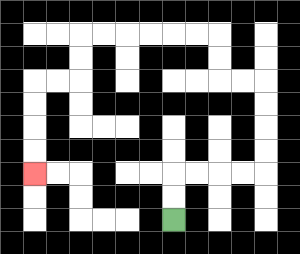{'start': '[7, 9]', 'end': '[1, 7]', 'path_directions': 'U,U,R,R,R,R,U,U,U,U,L,L,U,U,L,L,L,L,L,L,D,D,L,L,D,D,D,D', 'path_coordinates': '[[7, 9], [7, 8], [7, 7], [8, 7], [9, 7], [10, 7], [11, 7], [11, 6], [11, 5], [11, 4], [11, 3], [10, 3], [9, 3], [9, 2], [9, 1], [8, 1], [7, 1], [6, 1], [5, 1], [4, 1], [3, 1], [3, 2], [3, 3], [2, 3], [1, 3], [1, 4], [1, 5], [1, 6], [1, 7]]'}